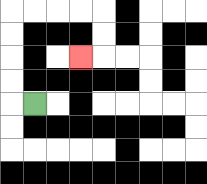{'start': '[1, 4]', 'end': '[3, 2]', 'path_directions': 'L,U,U,U,U,R,R,R,R,D,D,L', 'path_coordinates': '[[1, 4], [0, 4], [0, 3], [0, 2], [0, 1], [0, 0], [1, 0], [2, 0], [3, 0], [4, 0], [4, 1], [4, 2], [3, 2]]'}